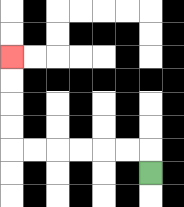{'start': '[6, 7]', 'end': '[0, 2]', 'path_directions': 'U,L,L,L,L,L,L,U,U,U,U', 'path_coordinates': '[[6, 7], [6, 6], [5, 6], [4, 6], [3, 6], [2, 6], [1, 6], [0, 6], [0, 5], [0, 4], [0, 3], [0, 2]]'}